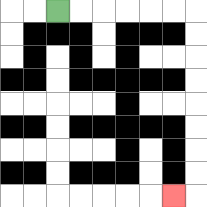{'start': '[2, 0]', 'end': '[7, 8]', 'path_directions': 'R,R,R,R,R,R,D,D,D,D,D,D,D,D,L', 'path_coordinates': '[[2, 0], [3, 0], [4, 0], [5, 0], [6, 0], [7, 0], [8, 0], [8, 1], [8, 2], [8, 3], [8, 4], [8, 5], [8, 6], [8, 7], [8, 8], [7, 8]]'}